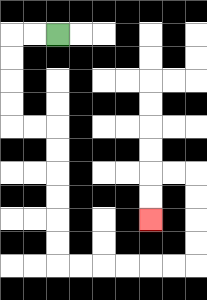{'start': '[2, 1]', 'end': '[6, 9]', 'path_directions': 'L,L,D,D,D,D,R,R,D,D,D,D,D,D,R,R,R,R,R,R,U,U,U,U,L,L,D,D', 'path_coordinates': '[[2, 1], [1, 1], [0, 1], [0, 2], [0, 3], [0, 4], [0, 5], [1, 5], [2, 5], [2, 6], [2, 7], [2, 8], [2, 9], [2, 10], [2, 11], [3, 11], [4, 11], [5, 11], [6, 11], [7, 11], [8, 11], [8, 10], [8, 9], [8, 8], [8, 7], [7, 7], [6, 7], [6, 8], [6, 9]]'}